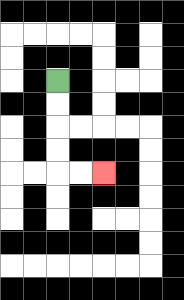{'start': '[2, 3]', 'end': '[4, 7]', 'path_directions': 'D,D,D,D,R,R', 'path_coordinates': '[[2, 3], [2, 4], [2, 5], [2, 6], [2, 7], [3, 7], [4, 7]]'}